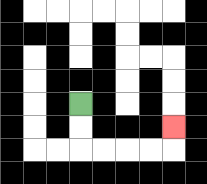{'start': '[3, 4]', 'end': '[7, 5]', 'path_directions': 'D,D,R,R,R,R,U', 'path_coordinates': '[[3, 4], [3, 5], [3, 6], [4, 6], [5, 6], [6, 6], [7, 6], [7, 5]]'}